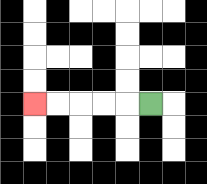{'start': '[6, 4]', 'end': '[1, 4]', 'path_directions': 'L,L,L,L,L', 'path_coordinates': '[[6, 4], [5, 4], [4, 4], [3, 4], [2, 4], [1, 4]]'}